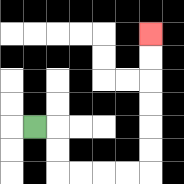{'start': '[1, 5]', 'end': '[6, 1]', 'path_directions': 'R,D,D,R,R,R,R,U,U,U,U,U,U', 'path_coordinates': '[[1, 5], [2, 5], [2, 6], [2, 7], [3, 7], [4, 7], [5, 7], [6, 7], [6, 6], [6, 5], [6, 4], [6, 3], [6, 2], [6, 1]]'}